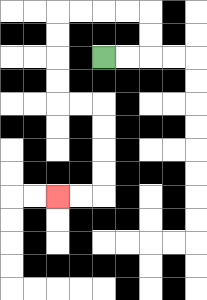{'start': '[4, 2]', 'end': '[2, 8]', 'path_directions': 'R,R,U,U,L,L,L,L,D,D,D,D,R,R,D,D,D,D,L,L', 'path_coordinates': '[[4, 2], [5, 2], [6, 2], [6, 1], [6, 0], [5, 0], [4, 0], [3, 0], [2, 0], [2, 1], [2, 2], [2, 3], [2, 4], [3, 4], [4, 4], [4, 5], [4, 6], [4, 7], [4, 8], [3, 8], [2, 8]]'}